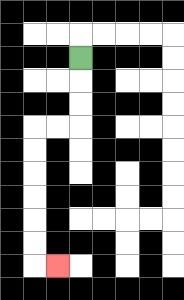{'start': '[3, 2]', 'end': '[2, 11]', 'path_directions': 'D,D,D,L,L,D,D,D,D,D,D,R', 'path_coordinates': '[[3, 2], [3, 3], [3, 4], [3, 5], [2, 5], [1, 5], [1, 6], [1, 7], [1, 8], [1, 9], [1, 10], [1, 11], [2, 11]]'}